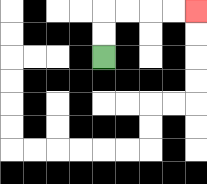{'start': '[4, 2]', 'end': '[8, 0]', 'path_directions': 'U,U,R,R,R,R', 'path_coordinates': '[[4, 2], [4, 1], [4, 0], [5, 0], [6, 0], [7, 0], [8, 0]]'}